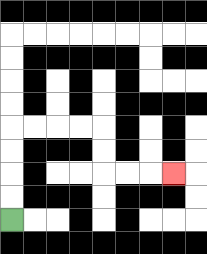{'start': '[0, 9]', 'end': '[7, 7]', 'path_directions': 'U,U,U,U,R,R,R,R,D,D,R,R,R', 'path_coordinates': '[[0, 9], [0, 8], [0, 7], [0, 6], [0, 5], [1, 5], [2, 5], [3, 5], [4, 5], [4, 6], [4, 7], [5, 7], [6, 7], [7, 7]]'}